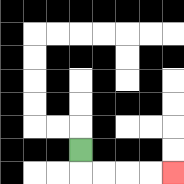{'start': '[3, 6]', 'end': '[7, 7]', 'path_directions': 'D,R,R,R,R', 'path_coordinates': '[[3, 6], [3, 7], [4, 7], [5, 7], [6, 7], [7, 7]]'}